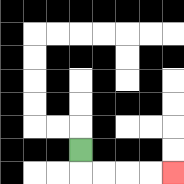{'start': '[3, 6]', 'end': '[7, 7]', 'path_directions': 'D,R,R,R,R', 'path_coordinates': '[[3, 6], [3, 7], [4, 7], [5, 7], [6, 7], [7, 7]]'}